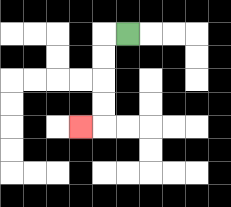{'start': '[5, 1]', 'end': '[3, 5]', 'path_directions': 'L,D,D,D,D,L', 'path_coordinates': '[[5, 1], [4, 1], [4, 2], [4, 3], [4, 4], [4, 5], [3, 5]]'}